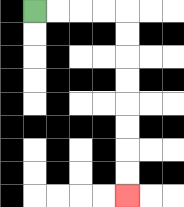{'start': '[1, 0]', 'end': '[5, 8]', 'path_directions': 'R,R,R,R,D,D,D,D,D,D,D,D', 'path_coordinates': '[[1, 0], [2, 0], [3, 0], [4, 0], [5, 0], [5, 1], [5, 2], [5, 3], [5, 4], [5, 5], [5, 6], [5, 7], [5, 8]]'}